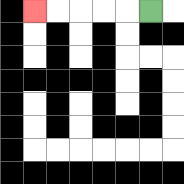{'start': '[6, 0]', 'end': '[1, 0]', 'path_directions': 'L,L,L,L,L', 'path_coordinates': '[[6, 0], [5, 0], [4, 0], [3, 0], [2, 0], [1, 0]]'}